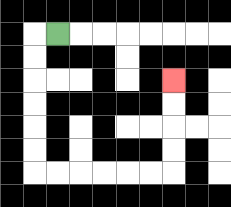{'start': '[2, 1]', 'end': '[7, 3]', 'path_directions': 'L,D,D,D,D,D,D,R,R,R,R,R,R,U,U,U,U', 'path_coordinates': '[[2, 1], [1, 1], [1, 2], [1, 3], [1, 4], [1, 5], [1, 6], [1, 7], [2, 7], [3, 7], [4, 7], [5, 7], [6, 7], [7, 7], [7, 6], [7, 5], [7, 4], [7, 3]]'}